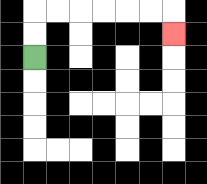{'start': '[1, 2]', 'end': '[7, 1]', 'path_directions': 'U,U,R,R,R,R,R,R,D', 'path_coordinates': '[[1, 2], [1, 1], [1, 0], [2, 0], [3, 0], [4, 0], [5, 0], [6, 0], [7, 0], [7, 1]]'}